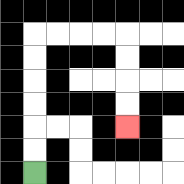{'start': '[1, 7]', 'end': '[5, 5]', 'path_directions': 'U,U,U,U,U,U,R,R,R,R,D,D,D,D', 'path_coordinates': '[[1, 7], [1, 6], [1, 5], [1, 4], [1, 3], [1, 2], [1, 1], [2, 1], [3, 1], [4, 1], [5, 1], [5, 2], [5, 3], [5, 4], [5, 5]]'}